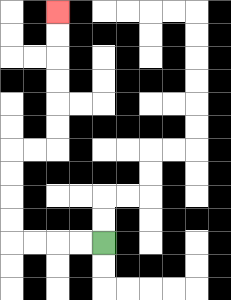{'start': '[4, 10]', 'end': '[2, 0]', 'path_directions': 'L,L,L,L,U,U,U,U,R,R,U,U,U,U,U,U', 'path_coordinates': '[[4, 10], [3, 10], [2, 10], [1, 10], [0, 10], [0, 9], [0, 8], [0, 7], [0, 6], [1, 6], [2, 6], [2, 5], [2, 4], [2, 3], [2, 2], [2, 1], [2, 0]]'}